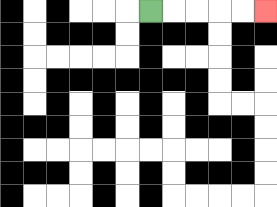{'start': '[6, 0]', 'end': '[11, 0]', 'path_directions': 'R,R,R,R,R', 'path_coordinates': '[[6, 0], [7, 0], [8, 0], [9, 0], [10, 0], [11, 0]]'}